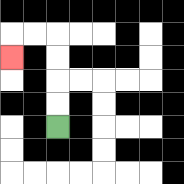{'start': '[2, 5]', 'end': '[0, 2]', 'path_directions': 'U,U,U,U,L,L,D', 'path_coordinates': '[[2, 5], [2, 4], [2, 3], [2, 2], [2, 1], [1, 1], [0, 1], [0, 2]]'}